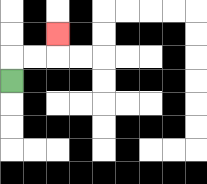{'start': '[0, 3]', 'end': '[2, 1]', 'path_directions': 'U,R,R,U', 'path_coordinates': '[[0, 3], [0, 2], [1, 2], [2, 2], [2, 1]]'}